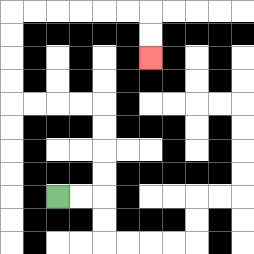{'start': '[2, 8]', 'end': '[6, 2]', 'path_directions': 'R,R,U,U,U,U,L,L,L,L,U,U,U,U,R,R,R,R,R,R,D,D', 'path_coordinates': '[[2, 8], [3, 8], [4, 8], [4, 7], [4, 6], [4, 5], [4, 4], [3, 4], [2, 4], [1, 4], [0, 4], [0, 3], [0, 2], [0, 1], [0, 0], [1, 0], [2, 0], [3, 0], [4, 0], [5, 0], [6, 0], [6, 1], [6, 2]]'}